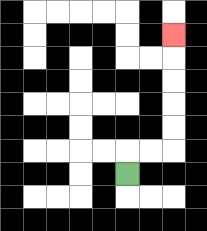{'start': '[5, 7]', 'end': '[7, 1]', 'path_directions': 'U,R,R,U,U,U,U,U', 'path_coordinates': '[[5, 7], [5, 6], [6, 6], [7, 6], [7, 5], [7, 4], [7, 3], [7, 2], [7, 1]]'}